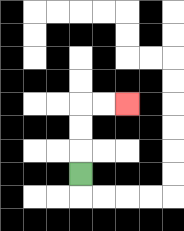{'start': '[3, 7]', 'end': '[5, 4]', 'path_directions': 'U,U,U,R,R', 'path_coordinates': '[[3, 7], [3, 6], [3, 5], [3, 4], [4, 4], [5, 4]]'}